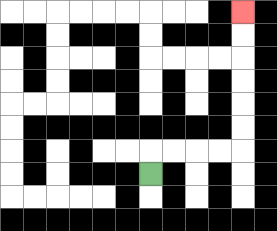{'start': '[6, 7]', 'end': '[10, 0]', 'path_directions': 'U,R,R,R,R,U,U,U,U,U,U', 'path_coordinates': '[[6, 7], [6, 6], [7, 6], [8, 6], [9, 6], [10, 6], [10, 5], [10, 4], [10, 3], [10, 2], [10, 1], [10, 0]]'}